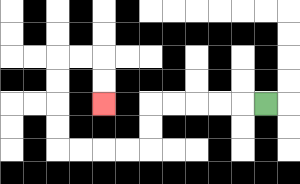{'start': '[11, 4]', 'end': '[4, 4]', 'path_directions': 'L,L,L,L,L,D,D,L,L,L,L,U,U,U,U,R,R,D,D', 'path_coordinates': '[[11, 4], [10, 4], [9, 4], [8, 4], [7, 4], [6, 4], [6, 5], [6, 6], [5, 6], [4, 6], [3, 6], [2, 6], [2, 5], [2, 4], [2, 3], [2, 2], [3, 2], [4, 2], [4, 3], [4, 4]]'}